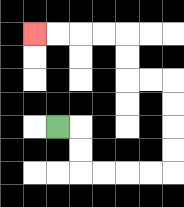{'start': '[2, 5]', 'end': '[1, 1]', 'path_directions': 'R,D,D,R,R,R,R,U,U,U,U,L,L,U,U,L,L,L,L', 'path_coordinates': '[[2, 5], [3, 5], [3, 6], [3, 7], [4, 7], [5, 7], [6, 7], [7, 7], [7, 6], [7, 5], [7, 4], [7, 3], [6, 3], [5, 3], [5, 2], [5, 1], [4, 1], [3, 1], [2, 1], [1, 1]]'}